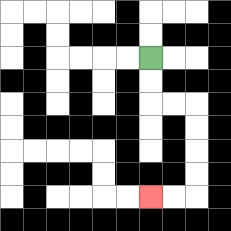{'start': '[6, 2]', 'end': '[6, 8]', 'path_directions': 'D,D,R,R,D,D,D,D,L,L', 'path_coordinates': '[[6, 2], [6, 3], [6, 4], [7, 4], [8, 4], [8, 5], [8, 6], [8, 7], [8, 8], [7, 8], [6, 8]]'}